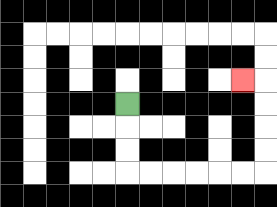{'start': '[5, 4]', 'end': '[10, 3]', 'path_directions': 'D,D,D,R,R,R,R,R,R,U,U,U,U,L', 'path_coordinates': '[[5, 4], [5, 5], [5, 6], [5, 7], [6, 7], [7, 7], [8, 7], [9, 7], [10, 7], [11, 7], [11, 6], [11, 5], [11, 4], [11, 3], [10, 3]]'}